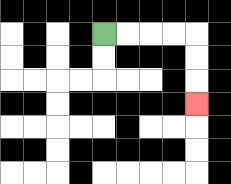{'start': '[4, 1]', 'end': '[8, 4]', 'path_directions': 'R,R,R,R,D,D,D', 'path_coordinates': '[[4, 1], [5, 1], [6, 1], [7, 1], [8, 1], [8, 2], [8, 3], [8, 4]]'}